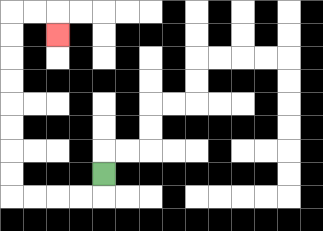{'start': '[4, 7]', 'end': '[2, 1]', 'path_directions': 'D,L,L,L,L,U,U,U,U,U,U,U,U,R,R,D', 'path_coordinates': '[[4, 7], [4, 8], [3, 8], [2, 8], [1, 8], [0, 8], [0, 7], [0, 6], [0, 5], [0, 4], [0, 3], [0, 2], [0, 1], [0, 0], [1, 0], [2, 0], [2, 1]]'}